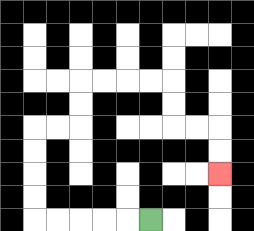{'start': '[6, 9]', 'end': '[9, 7]', 'path_directions': 'L,L,L,L,L,U,U,U,U,R,R,U,U,R,R,R,R,D,D,R,R,D,D', 'path_coordinates': '[[6, 9], [5, 9], [4, 9], [3, 9], [2, 9], [1, 9], [1, 8], [1, 7], [1, 6], [1, 5], [2, 5], [3, 5], [3, 4], [3, 3], [4, 3], [5, 3], [6, 3], [7, 3], [7, 4], [7, 5], [8, 5], [9, 5], [9, 6], [9, 7]]'}